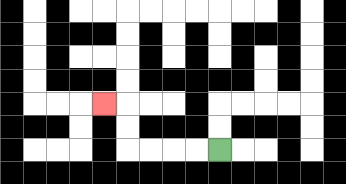{'start': '[9, 6]', 'end': '[4, 4]', 'path_directions': 'L,L,L,L,U,U,L', 'path_coordinates': '[[9, 6], [8, 6], [7, 6], [6, 6], [5, 6], [5, 5], [5, 4], [4, 4]]'}